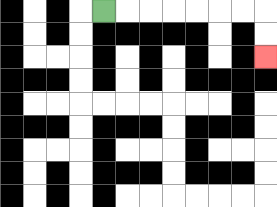{'start': '[4, 0]', 'end': '[11, 2]', 'path_directions': 'R,R,R,R,R,R,R,D,D', 'path_coordinates': '[[4, 0], [5, 0], [6, 0], [7, 0], [8, 0], [9, 0], [10, 0], [11, 0], [11, 1], [11, 2]]'}